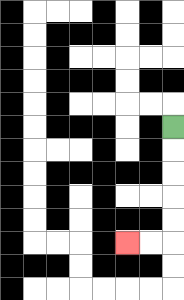{'start': '[7, 5]', 'end': '[5, 10]', 'path_directions': 'D,D,D,D,D,L,L', 'path_coordinates': '[[7, 5], [7, 6], [7, 7], [7, 8], [7, 9], [7, 10], [6, 10], [5, 10]]'}